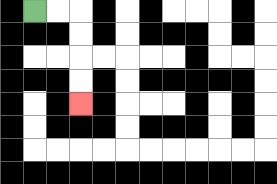{'start': '[1, 0]', 'end': '[3, 4]', 'path_directions': 'R,R,D,D,D,D', 'path_coordinates': '[[1, 0], [2, 0], [3, 0], [3, 1], [3, 2], [3, 3], [3, 4]]'}